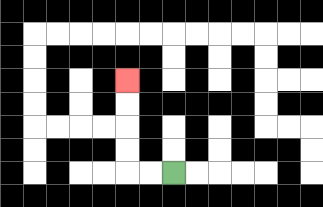{'start': '[7, 7]', 'end': '[5, 3]', 'path_directions': 'L,L,U,U,U,U', 'path_coordinates': '[[7, 7], [6, 7], [5, 7], [5, 6], [5, 5], [5, 4], [5, 3]]'}